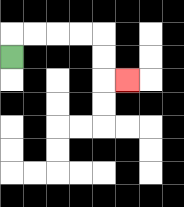{'start': '[0, 2]', 'end': '[5, 3]', 'path_directions': 'U,R,R,R,R,D,D,R', 'path_coordinates': '[[0, 2], [0, 1], [1, 1], [2, 1], [3, 1], [4, 1], [4, 2], [4, 3], [5, 3]]'}